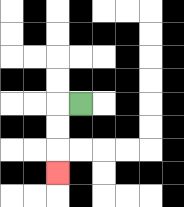{'start': '[3, 4]', 'end': '[2, 7]', 'path_directions': 'L,D,D,D', 'path_coordinates': '[[3, 4], [2, 4], [2, 5], [2, 6], [2, 7]]'}